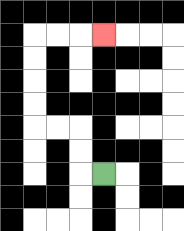{'start': '[4, 7]', 'end': '[4, 1]', 'path_directions': 'L,U,U,L,L,U,U,U,U,R,R,R', 'path_coordinates': '[[4, 7], [3, 7], [3, 6], [3, 5], [2, 5], [1, 5], [1, 4], [1, 3], [1, 2], [1, 1], [2, 1], [3, 1], [4, 1]]'}